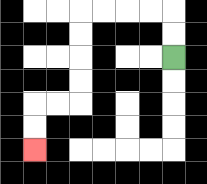{'start': '[7, 2]', 'end': '[1, 6]', 'path_directions': 'U,U,L,L,L,L,D,D,D,D,L,L,D,D', 'path_coordinates': '[[7, 2], [7, 1], [7, 0], [6, 0], [5, 0], [4, 0], [3, 0], [3, 1], [3, 2], [3, 3], [3, 4], [2, 4], [1, 4], [1, 5], [1, 6]]'}